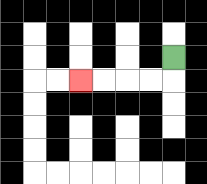{'start': '[7, 2]', 'end': '[3, 3]', 'path_directions': 'D,L,L,L,L', 'path_coordinates': '[[7, 2], [7, 3], [6, 3], [5, 3], [4, 3], [3, 3]]'}